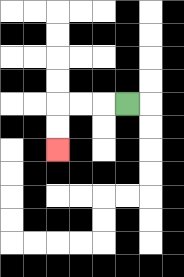{'start': '[5, 4]', 'end': '[2, 6]', 'path_directions': 'L,L,L,D,D', 'path_coordinates': '[[5, 4], [4, 4], [3, 4], [2, 4], [2, 5], [2, 6]]'}